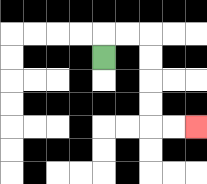{'start': '[4, 2]', 'end': '[8, 5]', 'path_directions': 'U,R,R,D,D,D,D,R,R', 'path_coordinates': '[[4, 2], [4, 1], [5, 1], [6, 1], [6, 2], [6, 3], [6, 4], [6, 5], [7, 5], [8, 5]]'}